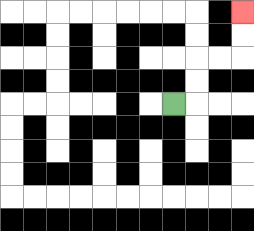{'start': '[7, 4]', 'end': '[10, 0]', 'path_directions': 'R,U,U,R,R,U,U', 'path_coordinates': '[[7, 4], [8, 4], [8, 3], [8, 2], [9, 2], [10, 2], [10, 1], [10, 0]]'}